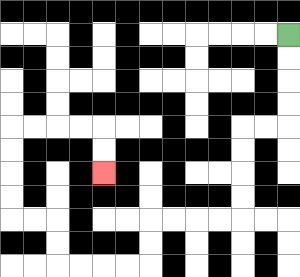{'start': '[12, 1]', 'end': '[4, 7]', 'path_directions': 'D,D,D,D,L,L,D,D,D,D,L,L,L,L,D,D,L,L,L,L,U,U,L,L,U,U,U,U,R,R,R,R,D,D', 'path_coordinates': '[[12, 1], [12, 2], [12, 3], [12, 4], [12, 5], [11, 5], [10, 5], [10, 6], [10, 7], [10, 8], [10, 9], [9, 9], [8, 9], [7, 9], [6, 9], [6, 10], [6, 11], [5, 11], [4, 11], [3, 11], [2, 11], [2, 10], [2, 9], [1, 9], [0, 9], [0, 8], [0, 7], [0, 6], [0, 5], [1, 5], [2, 5], [3, 5], [4, 5], [4, 6], [4, 7]]'}